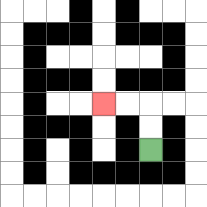{'start': '[6, 6]', 'end': '[4, 4]', 'path_directions': 'U,U,L,L', 'path_coordinates': '[[6, 6], [6, 5], [6, 4], [5, 4], [4, 4]]'}